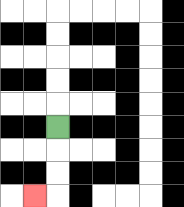{'start': '[2, 5]', 'end': '[1, 8]', 'path_directions': 'D,D,D,L', 'path_coordinates': '[[2, 5], [2, 6], [2, 7], [2, 8], [1, 8]]'}